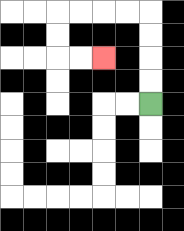{'start': '[6, 4]', 'end': '[4, 2]', 'path_directions': 'U,U,U,U,L,L,L,L,D,D,R,R', 'path_coordinates': '[[6, 4], [6, 3], [6, 2], [6, 1], [6, 0], [5, 0], [4, 0], [3, 0], [2, 0], [2, 1], [2, 2], [3, 2], [4, 2]]'}